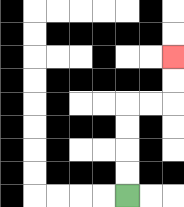{'start': '[5, 8]', 'end': '[7, 2]', 'path_directions': 'U,U,U,U,R,R,U,U', 'path_coordinates': '[[5, 8], [5, 7], [5, 6], [5, 5], [5, 4], [6, 4], [7, 4], [7, 3], [7, 2]]'}